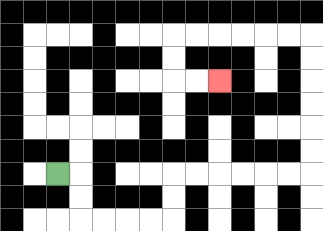{'start': '[2, 7]', 'end': '[9, 3]', 'path_directions': 'R,D,D,R,R,R,R,U,U,R,R,R,R,R,R,U,U,U,U,U,U,L,L,L,L,L,L,D,D,R,R', 'path_coordinates': '[[2, 7], [3, 7], [3, 8], [3, 9], [4, 9], [5, 9], [6, 9], [7, 9], [7, 8], [7, 7], [8, 7], [9, 7], [10, 7], [11, 7], [12, 7], [13, 7], [13, 6], [13, 5], [13, 4], [13, 3], [13, 2], [13, 1], [12, 1], [11, 1], [10, 1], [9, 1], [8, 1], [7, 1], [7, 2], [7, 3], [8, 3], [9, 3]]'}